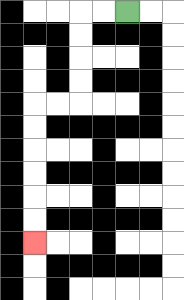{'start': '[5, 0]', 'end': '[1, 10]', 'path_directions': 'L,L,D,D,D,D,L,L,D,D,D,D,D,D', 'path_coordinates': '[[5, 0], [4, 0], [3, 0], [3, 1], [3, 2], [3, 3], [3, 4], [2, 4], [1, 4], [1, 5], [1, 6], [1, 7], [1, 8], [1, 9], [1, 10]]'}